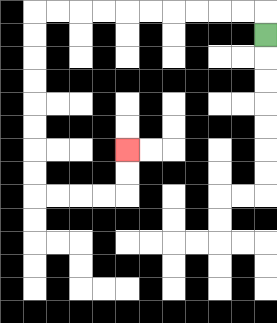{'start': '[11, 1]', 'end': '[5, 6]', 'path_directions': 'U,L,L,L,L,L,L,L,L,L,L,D,D,D,D,D,D,D,D,R,R,R,R,U,U', 'path_coordinates': '[[11, 1], [11, 0], [10, 0], [9, 0], [8, 0], [7, 0], [6, 0], [5, 0], [4, 0], [3, 0], [2, 0], [1, 0], [1, 1], [1, 2], [1, 3], [1, 4], [1, 5], [1, 6], [1, 7], [1, 8], [2, 8], [3, 8], [4, 8], [5, 8], [5, 7], [5, 6]]'}